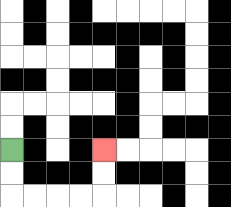{'start': '[0, 6]', 'end': '[4, 6]', 'path_directions': 'D,D,R,R,R,R,U,U', 'path_coordinates': '[[0, 6], [0, 7], [0, 8], [1, 8], [2, 8], [3, 8], [4, 8], [4, 7], [4, 6]]'}